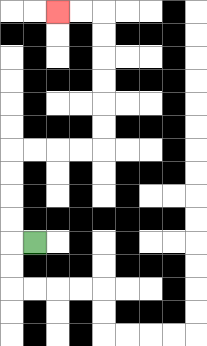{'start': '[1, 10]', 'end': '[2, 0]', 'path_directions': 'L,U,U,U,U,R,R,R,R,U,U,U,U,U,U,L,L', 'path_coordinates': '[[1, 10], [0, 10], [0, 9], [0, 8], [0, 7], [0, 6], [1, 6], [2, 6], [3, 6], [4, 6], [4, 5], [4, 4], [4, 3], [4, 2], [4, 1], [4, 0], [3, 0], [2, 0]]'}